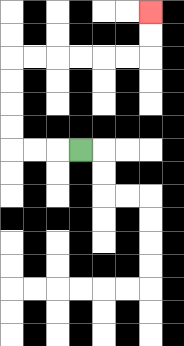{'start': '[3, 6]', 'end': '[6, 0]', 'path_directions': 'L,L,L,U,U,U,U,R,R,R,R,R,R,U,U', 'path_coordinates': '[[3, 6], [2, 6], [1, 6], [0, 6], [0, 5], [0, 4], [0, 3], [0, 2], [1, 2], [2, 2], [3, 2], [4, 2], [5, 2], [6, 2], [6, 1], [6, 0]]'}